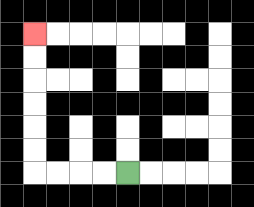{'start': '[5, 7]', 'end': '[1, 1]', 'path_directions': 'L,L,L,L,U,U,U,U,U,U', 'path_coordinates': '[[5, 7], [4, 7], [3, 7], [2, 7], [1, 7], [1, 6], [1, 5], [1, 4], [1, 3], [1, 2], [1, 1]]'}